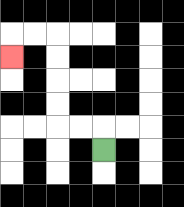{'start': '[4, 6]', 'end': '[0, 2]', 'path_directions': 'U,L,L,U,U,U,U,L,L,D', 'path_coordinates': '[[4, 6], [4, 5], [3, 5], [2, 5], [2, 4], [2, 3], [2, 2], [2, 1], [1, 1], [0, 1], [0, 2]]'}